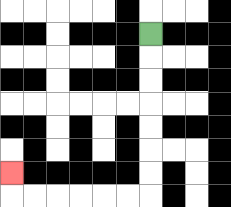{'start': '[6, 1]', 'end': '[0, 7]', 'path_directions': 'D,D,D,D,D,D,D,L,L,L,L,L,L,U', 'path_coordinates': '[[6, 1], [6, 2], [6, 3], [6, 4], [6, 5], [6, 6], [6, 7], [6, 8], [5, 8], [4, 8], [3, 8], [2, 8], [1, 8], [0, 8], [0, 7]]'}